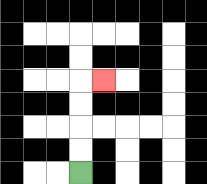{'start': '[3, 7]', 'end': '[4, 3]', 'path_directions': 'U,U,U,U,R', 'path_coordinates': '[[3, 7], [3, 6], [3, 5], [3, 4], [3, 3], [4, 3]]'}